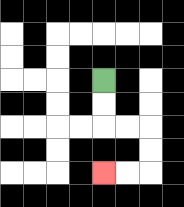{'start': '[4, 3]', 'end': '[4, 7]', 'path_directions': 'D,D,R,R,D,D,L,L', 'path_coordinates': '[[4, 3], [4, 4], [4, 5], [5, 5], [6, 5], [6, 6], [6, 7], [5, 7], [4, 7]]'}